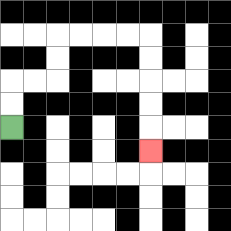{'start': '[0, 5]', 'end': '[6, 6]', 'path_directions': 'U,U,R,R,U,U,R,R,R,R,D,D,D,D,D', 'path_coordinates': '[[0, 5], [0, 4], [0, 3], [1, 3], [2, 3], [2, 2], [2, 1], [3, 1], [4, 1], [5, 1], [6, 1], [6, 2], [6, 3], [6, 4], [6, 5], [6, 6]]'}